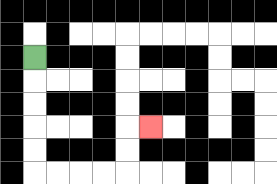{'start': '[1, 2]', 'end': '[6, 5]', 'path_directions': 'D,D,D,D,D,R,R,R,R,U,U,R', 'path_coordinates': '[[1, 2], [1, 3], [1, 4], [1, 5], [1, 6], [1, 7], [2, 7], [3, 7], [4, 7], [5, 7], [5, 6], [5, 5], [6, 5]]'}